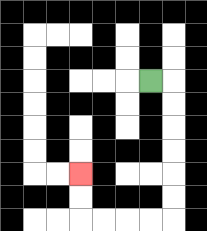{'start': '[6, 3]', 'end': '[3, 7]', 'path_directions': 'R,D,D,D,D,D,D,L,L,L,L,U,U', 'path_coordinates': '[[6, 3], [7, 3], [7, 4], [7, 5], [7, 6], [7, 7], [7, 8], [7, 9], [6, 9], [5, 9], [4, 9], [3, 9], [3, 8], [3, 7]]'}